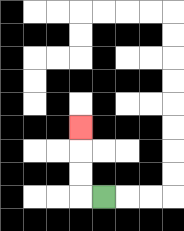{'start': '[4, 8]', 'end': '[3, 5]', 'path_directions': 'L,U,U,U', 'path_coordinates': '[[4, 8], [3, 8], [3, 7], [3, 6], [3, 5]]'}